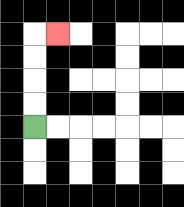{'start': '[1, 5]', 'end': '[2, 1]', 'path_directions': 'U,U,U,U,R', 'path_coordinates': '[[1, 5], [1, 4], [1, 3], [1, 2], [1, 1], [2, 1]]'}